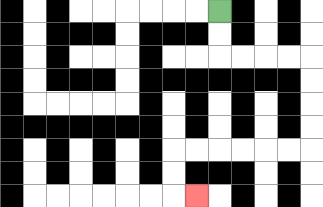{'start': '[9, 0]', 'end': '[8, 8]', 'path_directions': 'D,D,R,R,R,R,D,D,D,D,L,L,L,L,L,L,D,D,R', 'path_coordinates': '[[9, 0], [9, 1], [9, 2], [10, 2], [11, 2], [12, 2], [13, 2], [13, 3], [13, 4], [13, 5], [13, 6], [12, 6], [11, 6], [10, 6], [9, 6], [8, 6], [7, 6], [7, 7], [7, 8], [8, 8]]'}